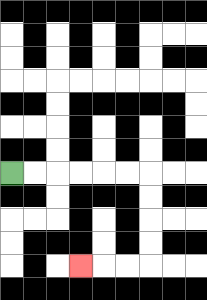{'start': '[0, 7]', 'end': '[3, 11]', 'path_directions': 'R,R,R,R,R,R,D,D,D,D,L,L,L', 'path_coordinates': '[[0, 7], [1, 7], [2, 7], [3, 7], [4, 7], [5, 7], [6, 7], [6, 8], [6, 9], [6, 10], [6, 11], [5, 11], [4, 11], [3, 11]]'}